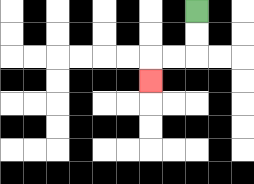{'start': '[8, 0]', 'end': '[6, 3]', 'path_directions': 'D,D,L,L,D', 'path_coordinates': '[[8, 0], [8, 1], [8, 2], [7, 2], [6, 2], [6, 3]]'}